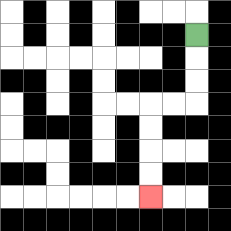{'start': '[8, 1]', 'end': '[6, 8]', 'path_directions': 'D,D,D,L,L,D,D,D,D', 'path_coordinates': '[[8, 1], [8, 2], [8, 3], [8, 4], [7, 4], [6, 4], [6, 5], [6, 6], [6, 7], [6, 8]]'}